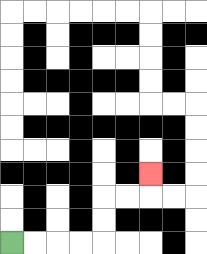{'start': '[0, 10]', 'end': '[6, 7]', 'path_directions': 'R,R,R,R,U,U,R,R,U', 'path_coordinates': '[[0, 10], [1, 10], [2, 10], [3, 10], [4, 10], [4, 9], [4, 8], [5, 8], [6, 8], [6, 7]]'}